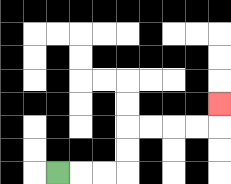{'start': '[2, 7]', 'end': '[9, 4]', 'path_directions': 'R,R,R,U,U,R,R,R,R,U', 'path_coordinates': '[[2, 7], [3, 7], [4, 7], [5, 7], [5, 6], [5, 5], [6, 5], [7, 5], [8, 5], [9, 5], [9, 4]]'}